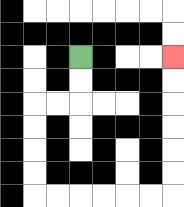{'start': '[3, 2]', 'end': '[7, 2]', 'path_directions': 'D,D,L,L,D,D,D,D,R,R,R,R,R,R,U,U,U,U,U,U', 'path_coordinates': '[[3, 2], [3, 3], [3, 4], [2, 4], [1, 4], [1, 5], [1, 6], [1, 7], [1, 8], [2, 8], [3, 8], [4, 8], [5, 8], [6, 8], [7, 8], [7, 7], [7, 6], [7, 5], [7, 4], [7, 3], [7, 2]]'}